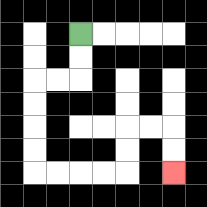{'start': '[3, 1]', 'end': '[7, 7]', 'path_directions': 'D,D,L,L,D,D,D,D,R,R,R,R,U,U,R,R,D,D', 'path_coordinates': '[[3, 1], [3, 2], [3, 3], [2, 3], [1, 3], [1, 4], [1, 5], [1, 6], [1, 7], [2, 7], [3, 7], [4, 7], [5, 7], [5, 6], [5, 5], [6, 5], [7, 5], [7, 6], [7, 7]]'}